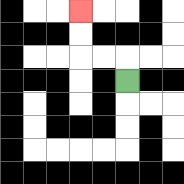{'start': '[5, 3]', 'end': '[3, 0]', 'path_directions': 'U,L,L,U,U', 'path_coordinates': '[[5, 3], [5, 2], [4, 2], [3, 2], [3, 1], [3, 0]]'}